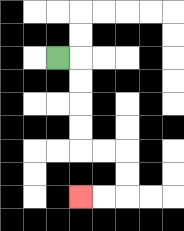{'start': '[2, 2]', 'end': '[3, 8]', 'path_directions': 'R,D,D,D,D,R,R,D,D,L,L', 'path_coordinates': '[[2, 2], [3, 2], [3, 3], [3, 4], [3, 5], [3, 6], [4, 6], [5, 6], [5, 7], [5, 8], [4, 8], [3, 8]]'}